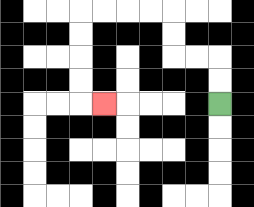{'start': '[9, 4]', 'end': '[4, 4]', 'path_directions': 'U,U,L,L,U,U,L,L,L,L,D,D,D,D,R', 'path_coordinates': '[[9, 4], [9, 3], [9, 2], [8, 2], [7, 2], [7, 1], [7, 0], [6, 0], [5, 0], [4, 0], [3, 0], [3, 1], [3, 2], [3, 3], [3, 4], [4, 4]]'}